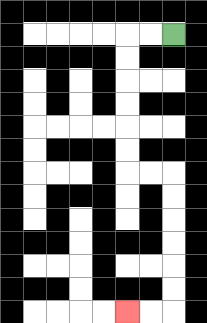{'start': '[7, 1]', 'end': '[5, 13]', 'path_directions': 'L,L,D,D,D,D,D,D,R,R,D,D,D,D,D,D,L,L', 'path_coordinates': '[[7, 1], [6, 1], [5, 1], [5, 2], [5, 3], [5, 4], [5, 5], [5, 6], [5, 7], [6, 7], [7, 7], [7, 8], [7, 9], [7, 10], [7, 11], [7, 12], [7, 13], [6, 13], [5, 13]]'}